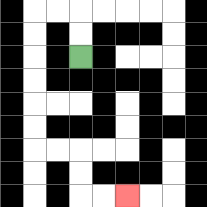{'start': '[3, 2]', 'end': '[5, 8]', 'path_directions': 'U,U,L,L,D,D,D,D,D,D,R,R,D,D,R,R', 'path_coordinates': '[[3, 2], [3, 1], [3, 0], [2, 0], [1, 0], [1, 1], [1, 2], [1, 3], [1, 4], [1, 5], [1, 6], [2, 6], [3, 6], [3, 7], [3, 8], [4, 8], [5, 8]]'}